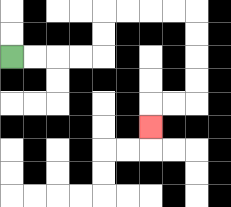{'start': '[0, 2]', 'end': '[6, 5]', 'path_directions': 'R,R,R,R,U,U,R,R,R,R,D,D,D,D,L,L,D', 'path_coordinates': '[[0, 2], [1, 2], [2, 2], [3, 2], [4, 2], [4, 1], [4, 0], [5, 0], [6, 0], [7, 0], [8, 0], [8, 1], [8, 2], [8, 3], [8, 4], [7, 4], [6, 4], [6, 5]]'}